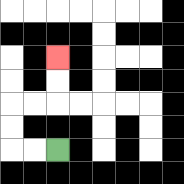{'start': '[2, 6]', 'end': '[2, 2]', 'path_directions': 'L,L,U,U,R,R,U,U', 'path_coordinates': '[[2, 6], [1, 6], [0, 6], [0, 5], [0, 4], [1, 4], [2, 4], [2, 3], [2, 2]]'}